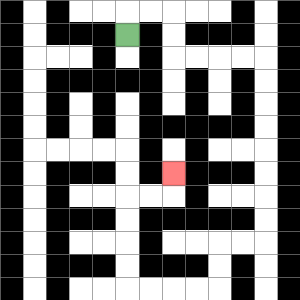{'start': '[5, 1]', 'end': '[7, 7]', 'path_directions': 'U,R,R,D,D,R,R,R,R,D,D,D,D,D,D,D,D,L,L,D,D,L,L,L,L,U,U,U,U,R,R,U', 'path_coordinates': '[[5, 1], [5, 0], [6, 0], [7, 0], [7, 1], [7, 2], [8, 2], [9, 2], [10, 2], [11, 2], [11, 3], [11, 4], [11, 5], [11, 6], [11, 7], [11, 8], [11, 9], [11, 10], [10, 10], [9, 10], [9, 11], [9, 12], [8, 12], [7, 12], [6, 12], [5, 12], [5, 11], [5, 10], [5, 9], [5, 8], [6, 8], [7, 8], [7, 7]]'}